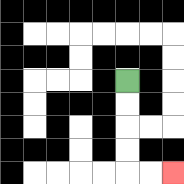{'start': '[5, 3]', 'end': '[7, 7]', 'path_directions': 'D,D,D,D,R,R', 'path_coordinates': '[[5, 3], [5, 4], [5, 5], [5, 6], [5, 7], [6, 7], [7, 7]]'}